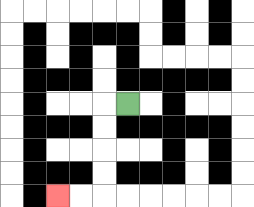{'start': '[5, 4]', 'end': '[2, 8]', 'path_directions': 'L,D,D,D,D,L,L', 'path_coordinates': '[[5, 4], [4, 4], [4, 5], [4, 6], [4, 7], [4, 8], [3, 8], [2, 8]]'}